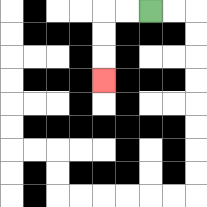{'start': '[6, 0]', 'end': '[4, 3]', 'path_directions': 'L,L,D,D,D', 'path_coordinates': '[[6, 0], [5, 0], [4, 0], [4, 1], [4, 2], [4, 3]]'}